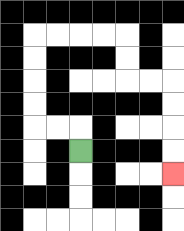{'start': '[3, 6]', 'end': '[7, 7]', 'path_directions': 'U,L,L,U,U,U,U,R,R,R,R,D,D,R,R,D,D,D,D', 'path_coordinates': '[[3, 6], [3, 5], [2, 5], [1, 5], [1, 4], [1, 3], [1, 2], [1, 1], [2, 1], [3, 1], [4, 1], [5, 1], [5, 2], [5, 3], [6, 3], [7, 3], [7, 4], [7, 5], [7, 6], [7, 7]]'}